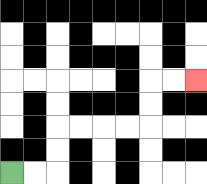{'start': '[0, 7]', 'end': '[8, 3]', 'path_directions': 'R,R,U,U,R,R,R,R,U,U,R,R', 'path_coordinates': '[[0, 7], [1, 7], [2, 7], [2, 6], [2, 5], [3, 5], [4, 5], [5, 5], [6, 5], [6, 4], [6, 3], [7, 3], [8, 3]]'}